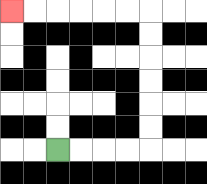{'start': '[2, 6]', 'end': '[0, 0]', 'path_directions': 'R,R,R,R,U,U,U,U,U,U,L,L,L,L,L,L', 'path_coordinates': '[[2, 6], [3, 6], [4, 6], [5, 6], [6, 6], [6, 5], [6, 4], [6, 3], [6, 2], [6, 1], [6, 0], [5, 0], [4, 0], [3, 0], [2, 0], [1, 0], [0, 0]]'}